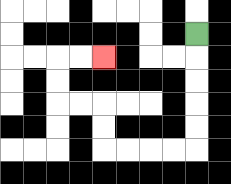{'start': '[8, 1]', 'end': '[4, 2]', 'path_directions': 'D,D,D,D,D,L,L,L,L,U,U,L,L,U,U,R,R', 'path_coordinates': '[[8, 1], [8, 2], [8, 3], [8, 4], [8, 5], [8, 6], [7, 6], [6, 6], [5, 6], [4, 6], [4, 5], [4, 4], [3, 4], [2, 4], [2, 3], [2, 2], [3, 2], [4, 2]]'}